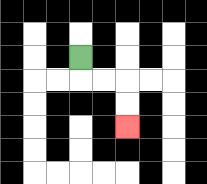{'start': '[3, 2]', 'end': '[5, 5]', 'path_directions': 'D,R,R,D,D', 'path_coordinates': '[[3, 2], [3, 3], [4, 3], [5, 3], [5, 4], [5, 5]]'}